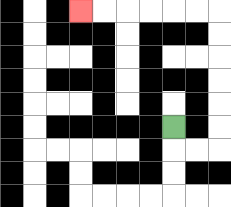{'start': '[7, 5]', 'end': '[3, 0]', 'path_directions': 'D,R,R,U,U,U,U,U,U,L,L,L,L,L,L', 'path_coordinates': '[[7, 5], [7, 6], [8, 6], [9, 6], [9, 5], [9, 4], [9, 3], [9, 2], [9, 1], [9, 0], [8, 0], [7, 0], [6, 0], [5, 0], [4, 0], [3, 0]]'}